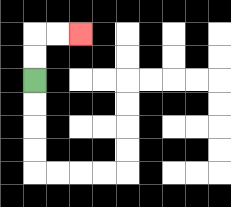{'start': '[1, 3]', 'end': '[3, 1]', 'path_directions': 'U,U,R,R', 'path_coordinates': '[[1, 3], [1, 2], [1, 1], [2, 1], [3, 1]]'}